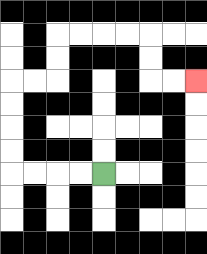{'start': '[4, 7]', 'end': '[8, 3]', 'path_directions': 'L,L,L,L,U,U,U,U,R,R,U,U,R,R,R,R,D,D,R,R', 'path_coordinates': '[[4, 7], [3, 7], [2, 7], [1, 7], [0, 7], [0, 6], [0, 5], [0, 4], [0, 3], [1, 3], [2, 3], [2, 2], [2, 1], [3, 1], [4, 1], [5, 1], [6, 1], [6, 2], [6, 3], [7, 3], [8, 3]]'}